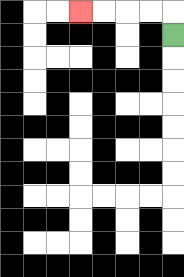{'start': '[7, 1]', 'end': '[3, 0]', 'path_directions': 'U,L,L,L,L', 'path_coordinates': '[[7, 1], [7, 0], [6, 0], [5, 0], [4, 0], [3, 0]]'}